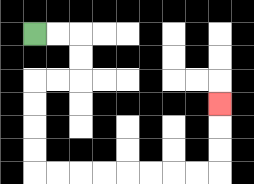{'start': '[1, 1]', 'end': '[9, 4]', 'path_directions': 'R,R,D,D,L,L,D,D,D,D,R,R,R,R,R,R,R,R,U,U,U', 'path_coordinates': '[[1, 1], [2, 1], [3, 1], [3, 2], [3, 3], [2, 3], [1, 3], [1, 4], [1, 5], [1, 6], [1, 7], [2, 7], [3, 7], [4, 7], [5, 7], [6, 7], [7, 7], [8, 7], [9, 7], [9, 6], [9, 5], [9, 4]]'}